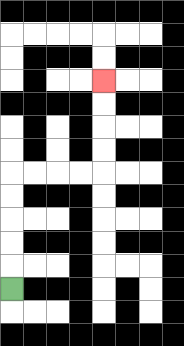{'start': '[0, 12]', 'end': '[4, 3]', 'path_directions': 'U,U,U,U,U,R,R,R,R,U,U,U,U', 'path_coordinates': '[[0, 12], [0, 11], [0, 10], [0, 9], [0, 8], [0, 7], [1, 7], [2, 7], [3, 7], [4, 7], [4, 6], [4, 5], [4, 4], [4, 3]]'}